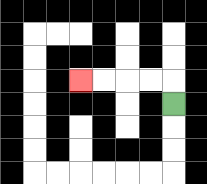{'start': '[7, 4]', 'end': '[3, 3]', 'path_directions': 'U,L,L,L,L', 'path_coordinates': '[[7, 4], [7, 3], [6, 3], [5, 3], [4, 3], [3, 3]]'}